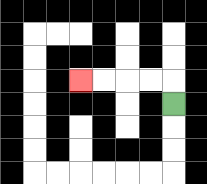{'start': '[7, 4]', 'end': '[3, 3]', 'path_directions': 'U,L,L,L,L', 'path_coordinates': '[[7, 4], [7, 3], [6, 3], [5, 3], [4, 3], [3, 3]]'}